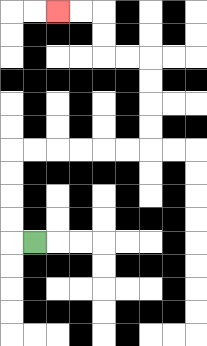{'start': '[1, 10]', 'end': '[2, 0]', 'path_directions': 'L,U,U,U,U,R,R,R,R,R,R,U,U,U,U,L,L,U,U,L,L', 'path_coordinates': '[[1, 10], [0, 10], [0, 9], [0, 8], [0, 7], [0, 6], [1, 6], [2, 6], [3, 6], [4, 6], [5, 6], [6, 6], [6, 5], [6, 4], [6, 3], [6, 2], [5, 2], [4, 2], [4, 1], [4, 0], [3, 0], [2, 0]]'}